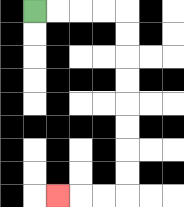{'start': '[1, 0]', 'end': '[2, 8]', 'path_directions': 'R,R,R,R,D,D,D,D,D,D,D,D,L,L,L', 'path_coordinates': '[[1, 0], [2, 0], [3, 0], [4, 0], [5, 0], [5, 1], [5, 2], [5, 3], [5, 4], [5, 5], [5, 6], [5, 7], [5, 8], [4, 8], [3, 8], [2, 8]]'}